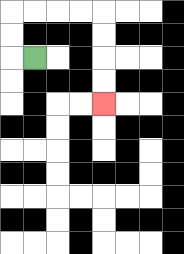{'start': '[1, 2]', 'end': '[4, 4]', 'path_directions': 'L,U,U,R,R,R,R,D,D,D,D', 'path_coordinates': '[[1, 2], [0, 2], [0, 1], [0, 0], [1, 0], [2, 0], [3, 0], [4, 0], [4, 1], [4, 2], [4, 3], [4, 4]]'}